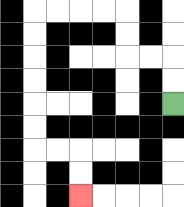{'start': '[7, 4]', 'end': '[3, 8]', 'path_directions': 'U,U,L,L,U,U,L,L,L,L,D,D,D,D,D,D,R,R,D,D', 'path_coordinates': '[[7, 4], [7, 3], [7, 2], [6, 2], [5, 2], [5, 1], [5, 0], [4, 0], [3, 0], [2, 0], [1, 0], [1, 1], [1, 2], [1, 3], [1, 4], [1, 5], [1, 6], [2, 6], [3, 6], [3, 7], [3, 8]]'}